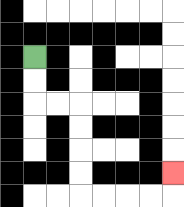{'start': '[1, 2]', 'end': '[7, 7]', 'path_directions': 'D,D,R,R,D,D,D,D,R,R,R,R,U', 'path_coordinates': '[[1, 2], [1, 3], [1, 4], [2, 4], [3, 4], [3, 5], [3, 6], [3, 7], [3, 8], [4, 8], [5, 8], [6, 8], [7, 8], [7, 7]]'}